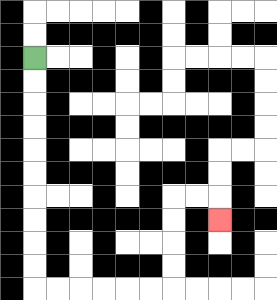{'start': '[1, 2]', 'end': '[9, 9]', 'path_directions': 'D,D,D,D,D,D,D,D,D,D,R,R,R,R,R,R,U,U,U,U,R,R,D', 'path_coordinates': '[[1, 2], [1, 3], [1, 4], [1, 5], [1, 6], [1, 7], [1, 8], [1, 9], [1, 10], [1, 11], [1, 12], [2, 12], [3, 12], [4, 12], [5, 12], [6, 12], [7, 12], [7, 11], [7, 10], [7, 9], [7, 8], [8, 8], [9, 8], [9, 9]]'}